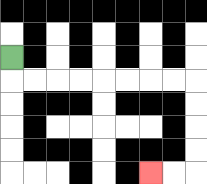{'start': '[0, 2]', 'end': '[6, 7]', 'path_directions': 'D,R,R,R,R,R,R,R,R,D,D,D,D,L,L', 'path_coordinates': '[[0, 2], [0, 3], [1, 3], [2, 3], [3, 3], [4, 3], [5, 3], [6, 3], [7, 3], [8, 3], [8, 4], [8, 5], [8, 6], [8, 7], [7, 7], [6, 7]]'}